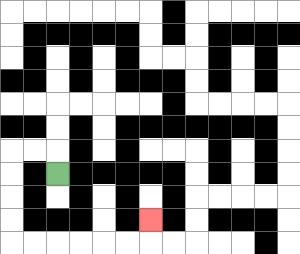{'start': '[2, 7]', 'end': '[6, 9]', 'path_directions': 'U,L,L,D,D,D,D,R,R,R,R,R,R,U', 'path_coordinates': '[[2, 7], [2, 6], [1, 6], [0, 6], [0, 7], [0, 8], [0, 9], [0, 10], [1, 10], [2, 10], [3, 10], [4, 10], [5, 10], [6, 10], [6, 9]]'}